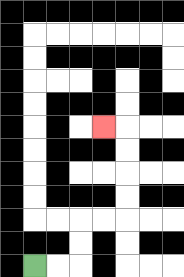{'start': '[1, 11]', 'end': '[4, 5]', 'path_directions': 'R,R,U,U,R,R,U,U,U,U,L', 'path_coordinates': '[[1, 11], [2, 11], [3, 11], [3, 10], [3, 9], [4, 9], [5, 9], [5, 8], [5, 7], [5, 6], [5, 5], [4, 5]]'}